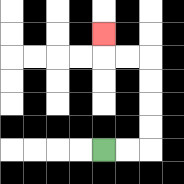{'start': '[4, 6]', 'end': '[4, 1]', 'path_directions': 'R,R,U,U,U,U,L,L,U', 'path_coordinates': '[[4, 6], [5, 6], [6, 6], [6, 5], [6, 4], [6, 3], [6, 2], [5, 2], [4, 2], [4, 1]]'}